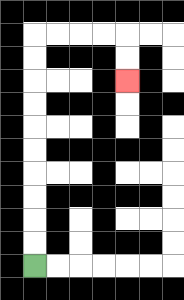{'start': '[1, 11]', 'end': '[5, 3]', 'path_directions': 'U,U,U,U,U,U,U,U,U,U,R,R,R,R,D,D', 'path_coordinates': '[[1, 11], [1, 10], [1, 9], [1, 8], [1, 7], [1, 6], [1, 5], [1, 4], [1, 3], [1, 2], [1, 1], [2, 1], [3, 1], [4, 1], [5, 1], [5, 2], [5, 3]]'}